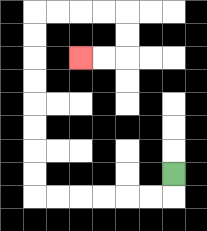{'start': '[7, 7]', 'end': '[3, 2]', 'path_directions': 'D,L,L,L,L,L,L,U,U,U,U,U,U,U,U,R,R,R,R,D,D,L,L', 'path_coordinates': '[[7, 7], [7, 8], [6, 8], [5, 8], [4, 8], [3, 8], [2, 8], [1, 8], [1, 7], [1, 6], [1, 5], [1, 4], [1, 3], [1, 2], [1, 1], [1, 0], [2, 0], [3, 0], [4, 0], [5, 0], [5, 1], [5, 2], [4, 2], [3, 2]]'}